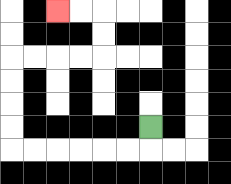{'start': '[6, 5]', 'end': '[2, 0]', 'path_directions': 'D,L,L,L,L,L,L,U,U,U,U,R,R,R,R,U,U,L,L', 'path_coordinates': '[[6, 5], [6, 6], [5, 6], [4, 6], [3, 6], [2, 6], [1, 6], [0, 6], [0, 5], [0, 4], [0, 3], [0, 2], [1, 2], [2, 2], [3, 2], [4, 2], [4, 1], [4, 0], [3, 0], [2, 0]]'}